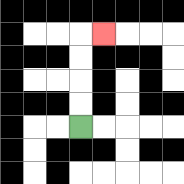{'start': '[3, 5]', 'end': '[4, 1]', 'path_directions': 'U,U,U,U,R', 'path_coordinates': '[[3, 5], [3, 4], [3, 3], [3, 2], [3, 1], [4, 1]]'}